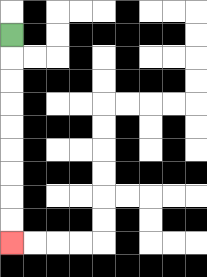{'start': '[0, 1]', 'end': '[0, 10]', 'path_directions': 'D,D,D,D,D,D,D,D,D', 'path_coordinates': '[[0, 1], [0, 2], [0, 3], [0, 4], [0, 5], [0, 6], [0, 7], [0, 8], [0, 9], [0, 10]]'}